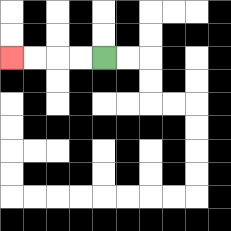{'start': '[4, 2]', 'end': '[0, 2]', 'path_directions': 'L,L,L,L', 'path_coordinates': '[[4, 2], [3, 2], [2, 2], [1, 2], [0, 2]]'}